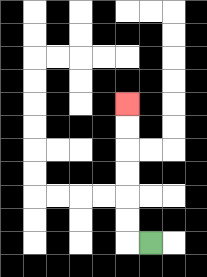{'start': '[6, 10]', 'end': '[5, 4]', 'path_directions': 'L,U,U,U,U,U,U', 'path_coordinates': '[[6, 10], [5, 10], [5, 9], [5, 8], [5, 7], [5, 6], [5, 5], [5, 4]]'}